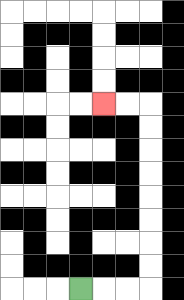{'start': '[3, 12]', 'end': '[4, 4]', 'path_directions': 'R,R,R,U,U,U,U,U,U,U,U,L,L', 'path_coordinates': '[[3, 12], [4, 12], [5, 12], [6, 12], [6, 11], [6, 10], [6, 9], [6, 8], [6, 7], [6, 6], [6, 5], [6, 4], [5, 4], [4, 4]]'}